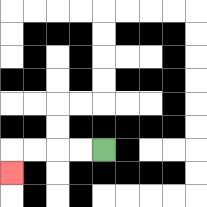{'start': '[4, 6]', 'end': '[0, 7]', 'path_directions': 'L,L,L,L,D', 'path_coordinates': '[[4, 6], [3, 6], [2, 6], [1, 6], [0, 6], [0, 7]]'}